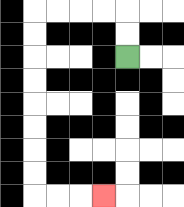{'start': '[5, 2]', 'end': '[4, 8]', 'path_directions': 'U,U,L,L,L,L,D,D,D,D,D,D,D,D,R,R,R', 'path_coordinates': '[[5, 2], [5, 1], [5, 0], [4, 0], [3, 0], [2, 0], [1, 0], [1, 1], [1, 2], [1, 3], [1, 4], [1, 5], [1, 6], [1, 7], [1, 8], [2, 8], [3, 8], [4, 8]]'}